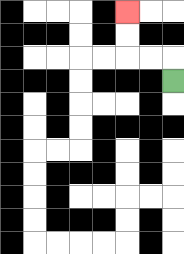{'start': '[7, 3]', 'end': '[5, 0]', 'path_directions': 'U,L,L,U,U', 'path_coordinates': '[[7, 3], [7, 2], [6, 2], [5, 2], [5, 1], [5, 0]]'}